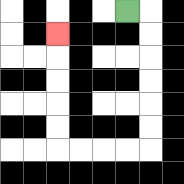{'start': '[5, 0]', 'end': '[2, 1]', 'path_directions': 'R,D,D,D,D,D,D,L,L,L,L,U,U,U,U,U', 'path_coordinates': '[[5, 0], [6, 0], [6, 1], [6, 2], [6, 3], [6, 4], [6, 5], [6, 6], [5, 6], [4, 6], [3, 6], [2, 6], [2, 5], [2, 4], [2, 3], [2, 2], [2, 1]]'}